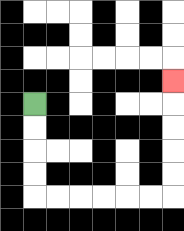{'start': '[1, 4]', 'end': '[7, 3]', 'path_directions': 'D,D,D,D,R,R,R,R,R,R,U,U,U,U,U', 'path_coordinates': '[[1, 4], [1, 5], [1, 6], [1, 7], [1, 8], [2, 8], [3, 8], [4, 8], [5, 8], [6, 8], [7, 8], [7, 7], [7, 6], [7, 5], [7, 4], [7, 3]]'}